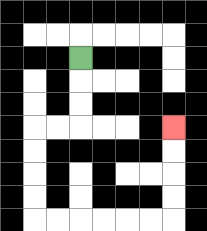{'start': '[3, 2]', 'end': '[7, 5]', 'path_directions': 'D,D,D,L,L,D,D,D,D,R,R,R,R,R,R,U,U,U,U', 'path_coordinates': '[[3, 2], [3, 3], [3, 4], [3, 5], [2, 5], [1, 5], [1, 6], [1, 7], [1, 8], [1, 9], [2, 9], [3, 9], [4, 9], [5, 9], [6, 9], [7, 9], [7, 8], [7, 7], [7, 6], [7, 5]]'}